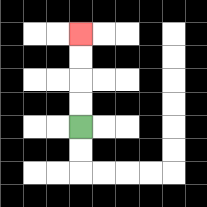{'start': '[3, 5]', 'end': '[3, 1]', 'path_directions': 'U,U,U,U', 'path_coordinates': '[[3, 5], [3, 4], [3, 3], [3, 2], [3, 1]]'}